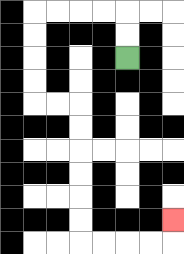{'start': '[5, 2]', 'end': '[7, 9]', 'path_directions': 'U,U,L,L,L,L,D,D,D,D,R,R,D,D,D,D,D,D,R,R,R,R,U', 'path_coordinates': '[[5, 2], [5, 1], [5, 0], [4, 0], [3, 0], [2, 0], [1, 0], [1, 1], [1, 2], [1, 3], [1, 4], [2, 4], [3, 4], [3, 5], [3, 6], [3, 7], [3, 8], [3, 9], [3, 10], [4, 10], [5, 10], [6, 10], [7, 10], [7, 9]]'}